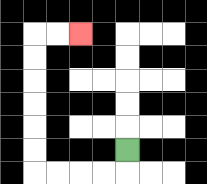{'start': '[5, 6]', 'end': '[3, 1]', 'path_directions': 'D,L,L,L,L,U,U,U,U,U,U,R,R', 'path_coordinates': '[[5, 6], [5, 7], [4, 7], [3, 7], [2, 7], [1, 7], [1, 6], [1, 5], [1, 4], [1, 3], [1, 2], [1, 1], [2, 1], [3, 1]]'}